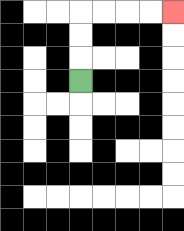{'start': '[3, 3]', 'end': '[7, 0]', 'path_directions': 'U,U,U,R,R,R,R', 'path_coordinates': '[[3, 3], [3, 2], [3, 1], [3, 0], [4, 0], [5, 0], [6, 0], [7, 0]]'}